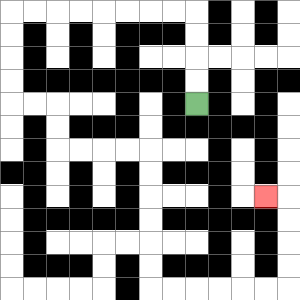{'start': '[8, 4]', 'end': '[11, 8]', 'path_directions': 'U,U,U,U,L,L,L,L,L,L,L,L,D,D,D,D,R,R,D,D,R,R,R,R,D,D,D,D,D,D,R,R,R,R,R,R,U,U,U,U,L', 'path_coordinates': '[[8, 4], [8, 3], [8, 2], [8, 1], [8, 0], [7, 0], [6, 0], [5, 0], [4, 0], [3, 0], [2, 0], [1, 0], [0, 0], [0, 1], [0, 2], [0, 3], [0, 4], [1, 4], [2, 4], [2, 5], [2, 6], [3, 6], [4, 6], [5, 6], [6, 6], [6, 7], [6, 8], [6, 9], [6, 10], [6, 11], [6, 12], [7, 12], [8, 12], [9, 12], [10, 12], [11, 12], [12, 12], [12, 11], [12, 10], [12, 9], [12, 8], [11, 8]]'}